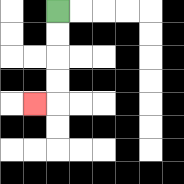{'start': '[2, 0]', 'end': '[1, 4]', 'path_directions': 'D,D,D,D,L', 'path_coordinates': '[[2, 0], [2, 1], [2, 2], [2, 3], [2, 4], [1, 4]]'}